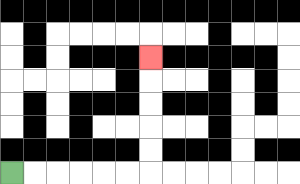{'start': '[0, 7]', 'end': '[6, 2]', 'path_directions': 'R,R,R,R,R,R,U,U,U,U,U', 'path_coordinates': '[[0, 7], [1, 7], [2, 7], [3, 7], [4, 7], [5, 7], [6, 7], [6, 6], [6, 5], [6, 4], [6, 3], [6, 2]]'}